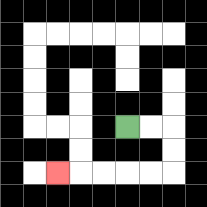{'start': '[5, 5]', 'end': '[2, 7]', 'path_directions': 'R,R,D,D,L,L,L,L,L', 'path_coordinates': '[[5, 5], [6, 5], [7, 5], [7, 6], [7, 7], [6, 7], [5, 7], [4, 7], [3, 7], [2, 7]]'}